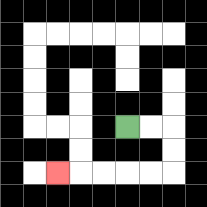{'start': '[5, 5]', 'end': '[2, 7]', 'path_directions': 'R,R,D,D,L,L,L,L,L', 'path_coordinates': '[[5, 5], [6, 5], [7, 5], [7, 6], [7, 7], [6, 7], [5, 7], [4, 7], [3, 7], [2, 7]]'}